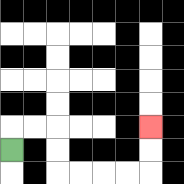{'start': '[0, 6]', 'end': '[6, 5]', 'path_directions': 'U,R,R,D,D,R,R,R,R,U,U', 'path_coordinates': '[[0, 6], [0, 5], [1, 5], [2, 5], [2, 6], [2, 7], [3, 7], [4, 7], [5, 7], [6, 7], [6, 6], [6, 5]]'}